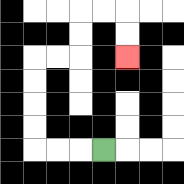{'start': '[4, 6]', 'end': '[5, 2]', 'path_directions': 'L,L,L,U,U,U,U,R,R,U,U,R,R,D,D', 'path_coordinates': '[[4, 6], [3, 6], [2, 6], [1, 6], [1, 5], [1, 4], [1, 3], [1, 2], [2, 2], [3, 2], [3, 1], [3, 0], [4, 0], [5, 0], [5, 1], [5, 2]]'}